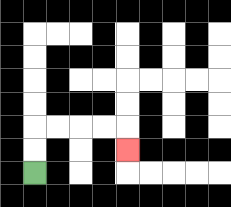{'start': '[1, 7]', 'end': '[5, 6]', 'path_directions': 'U,U,R,R,R,R,D', 'path_coordinates': '[[1, 7], [1, 6], [1, 5], [2, 5], [3, 5], [4, 5], [5, 5], [5, 6]]'}